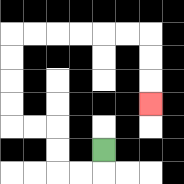{'start': '[4, 6]', 'end': '[6, 4]', 'path_directions': 'D,L,L,U,U,L,L,U,U,U,U,R,R,R,R,R,R,D,D,D', 'path_coordinates': '[[4, 6], [4, 7], [3, 7], [2, 7], [2, 6], [2, 5], [1, 5], [0, 5], [0, 4], [0, 3], [0, 2], [0, 1], [1, 1], [2, 1], [3, 1], [4, 1], [5, 1], [6, 1], [6, 2], [6, 3], [6, 4]]'}